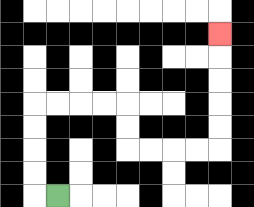{'start': '[2, 8]', 'end': '[9, 1]', 'path_directions': 'L,U,U,U,U,R,R,R,R,D,D,R,R,R,R,U,U,U,U,U', 'path_coordinates': '[[2, 8], [1, 8], [1, 7], [1, 6], [1, 5], [1, 4], [2, 4], [3, 4], [4, 4], [5, 4], [5, 5], [5, 6], [6, 6], [7, 6], [8, 6], [9, 6], [9, 5], [9, 4], [9, 3], [9, 2], [9, 1]]'}